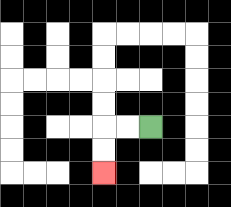{'start': '[6, 5]', 'end': '[4, 7]', 'path_directions': 'L,L,D,D', 'path_coordinates': '[[6, 5], [5, 5], [4, 5], [4, 6], [4, 7]]'}